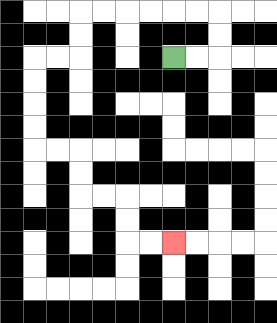{'start': '[7, 2]', 'end': '[7, 10]', 'path_directions': 'R,R,U,U,L,L,L,L,L,L,D,D,L,L,D,D,D,D,R,R,D,D,R,R,D,D,R,R', 'path_coordinates': '[[7, 2], [8, 2], [9, 2], [9, 1], [9, 0], [8, 0], [7, 0], [6, 0], [5, 0], [4, 0], [3, 0], [3, 1], [3, 2], [2, 2], [1, 2], [1, 3], [1, 4], [1, 5], [1, 6], [2, 6], [3, 6], [3, 7], [3, 8], [4, 8], [5, 8], [5, 9], [5, 10], [6, 10], [7, 10]]'}